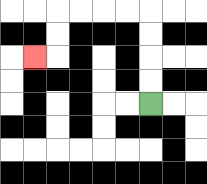{'start': '[6, 4]', 'end': '[1, 2]', 'path_directions': 'U,U,U,U,L,L,L,L,D,D,L', 'path_coordinates': '[[6, 4], [6, 3], [6, 2], [6, 1], [6, 0], [5, 0], [4, 0], [3, 0], [2, 0], [2, 1], [2, 2], [1, 2]]'}